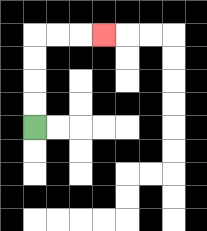{'start': '[1, 5]', 'end': '[4, 1]', 'path_directions': 'U,U,U,U,R,R,R', 'path_coordinates': '[[1, 5], [1, 4], [1, 3], [1, 2], [1, 1], [2, 1], [3, 1], [4, 1]]'}